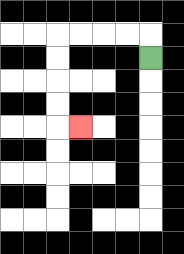{'start': '[6, 2]', 'end': '[3, 5]', 'path_directions': 'U,L,L,L,L,D,D,D,D,R', 'path_coordinates': '[[6, 2], [6, 1], [5, 1], [4, 1], [3, 1], [2, 1], [2, 2], [2, 3], [2, 4], [2, 5], [3, 5]]'}